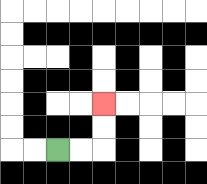{'start': '[2, 6]', 'end': '[4, 4]', 'path_directions': 'R,R,U,U', 'path_coordinates': '[[2, 6], [3, 6], [4, 6], [4, 5], [4, 4]]'}